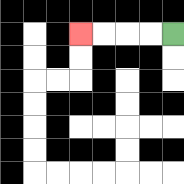{'start': '[7, 1]', 'end': '[3, 1]', 'path_directions': 'L,L,L,L', 'path_coordinates': '[[7, 1], [6, 1], [5, 1], [4, 1], [3, 1]]'}